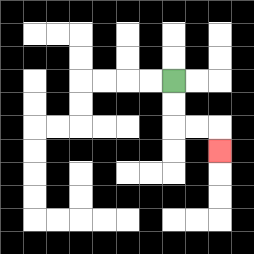{'start': '[7, 3]', 'end': '[9, 6]', 'path_directions': 'D,D,R,R,D', 'path_coordinates': '[[7, 3], [7, 4], [7, 5], [8, 5], [9, 5], [9, 6]]'}